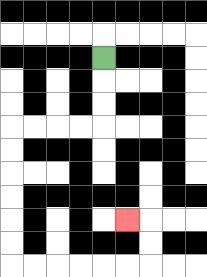{'start': '[4, 2]', 'end': '[5, 9]', 'path_directions': 'D,D,D,L,L,L,L,D,D,D,D,D,D,R,R,R,R,R,R,U,U,L', 'path_coordinates': '[[4, 2], [4, 3], [4, 4], [4, 5], [3, 5], [2, 5], [1, 5], [0, 5], [0, 6], [0, 7], [0, 8], [0, 9], [0, 10], [0, 11], [1, 11], [2, 11], [3, 11], [4, 11], [5, 11], [6, 11], [6, 10], [6, 9], [5, 9]]'}